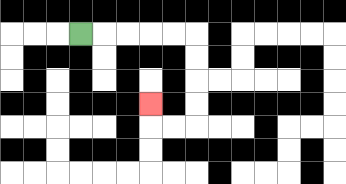{'start': '[3, 1]', 'end': '[6, 4]', 'path_directions': 'R,R,R,R,R,D,D,D,D,L,L,U', 'path_coordinates': '[[3, 1], [4, 1], [5, 1], [6, 1], [7, 1], [8, 1], [8, 2], [8, 3], [8, 4], [8, 5], [7, 5], [6, 5], [6, 4]]'}